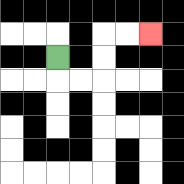{'start': '[2, 2]', 'end': '[6, 1]', 'path_directions': 'D,R,R,U,U,R,R', 'path_coordinates': '[[2, 2], [2, 3], [3, 3], [4, 3], [4, 2], [4, 1], [5, 1], [6, 1]]'}